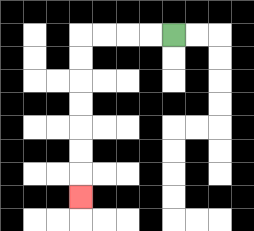{'start': '[7, 1]', 'end': '[3, 8]', 'path_directions': 'L,L,L,L,D,D,D,D,D,D,D', 'path_coordinates': '[[7, 1], [6, 1], [5, 1], [4, 1], [3, 1], [3, 2], [3, 3], [3, 4], [3, 5], [3, 6], [3, 7], [3, 8]]'}